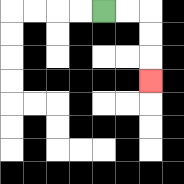{'start': '[4, 0]', 'end': '[6, 3]', 'path_directions': 'R,R,D,D,D', 'path_coordinates': '[[4, 0], [5, 0], [6, 0], [6, 1], [6, 2], [6, 3]]'}